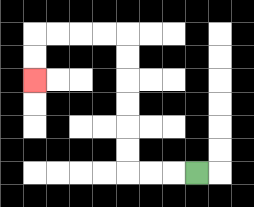{'start': '[8, 7]', 'end': '[1, 3]', 'path_directions': 'L,L,L,U,U,U,U,U,U,L,L,L,L,D,D', 'path_coordinates': '[[8, 7], [7, 7], [6, 7], [5, 7], [5, 6], [5, 5], [5, 4], [5, 3], [5, 2], [5, 1], [4, 1], [3, 1], [2, 1], [1, 1], [1, 2], [1, 3]]'}